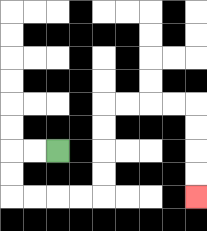{'start': '[2, 6]', 'end': '[8, 8]', 'path_directions': 'L,L,D,D,R,R,R,R,U,U,U,U,R,R,R,R,D,D,D,D', 'path_coordinates': '[[2, 6], [1, 6], [0, 6], [0, 7], [0, 8], [1, 8], [2, 8], [3, 8], [4, 8], [4, 7], [4, 6], [4, 5], [4, 4], [5, 4], [6, 4], [7, 4], [8, 4], [8, 5], [8, 6], [8, 7], [8, 8]]'}